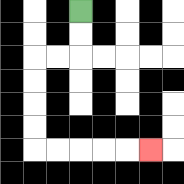{'start': '[3, 0]', 'end': '[6, 6]', 'path_directions': 'D,D,L,L,D,D,D,D,R,R,R,R,R', 'path_coordinates': '[[3, 0], [3, 1], [3, 2], [2, 2], [1, 2], [1, 3], [1, 4], [1, 5], [1, 6], [2, 6], [3, 6], [4, 6], [5, 6], [6, 6]]'}